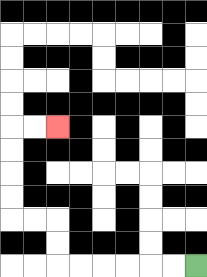{'start': '[8, 11]', 'end': '[2, 5]', 'path_directions': 'L,L,L,L,L,L,U,U,L,L,U,U,U,U,R,R', 'path_coordinates': '[[8, 11], [7, 11], [6, 11], [5, 11], [4, 11], [3, 11], [2, 11], [2, 10], [2, 9], [1, 9], [0, 9], [0, 8], [0, 7], [0, 6], [0, 5], [1, 5], [2, 5]]'}